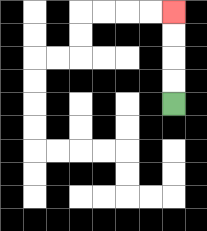{'start': '[7, 4]', 'end': '[7, 0]', 'path_directions': 'U,U,U,U', 'path_coordinates': '[[7, 4], [7, 3], [7, 2], [7, 1], [7, 0]]'}